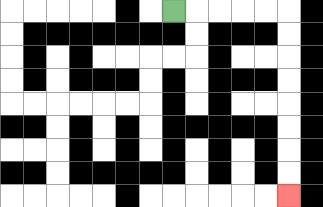{'start': '[7, 0]', 'end': '[12, 8]', 'path_directions': 'R,R,R,R,R,D,D,D,D,D,D,D,D', 'path_coordinates': '[[7, 0], [8, 0], [9, 0], [10, 0], [11, 0], [12, 0], [12, 1], [12, 2], [12, 3], [12, 4], [12, 5], [12, 6], [12, 7], [12, 8]]'}